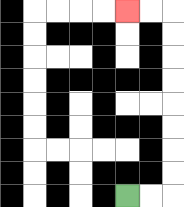{'start': '[5, 8]', 'end': '[5, 0]', 'path_directions': 'R,R,U,U,U,U,U,U,U,U,L,L', 'path_coordinates': '[[5, 8], [6, 8], [7, 8], [7, 7], [7, 6], [7, 5], [7, 4], [7, 3], [7, 2], [7, 1], [7, 0], [6, 0], [5, 0]]'}